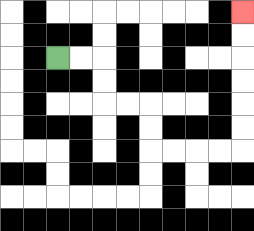{'start': '[2, 2]', 'end': '[10, 0]', 'path_directions': 'R,R,D,D,R,R,D,D,R,R,R,R,U,U,U,U,U,U', 'path_coordinates': '[[2, 2], [3, 2], [4, 2], [4, 3], [4, 4], [5, 4], [6, 4], [6, 5], [6, 6], [7, 6], [8, 6], [9, 6], [10, 6], [10, 5], [10, 4], [10, 3], [10, 2], [10, 1], [10, 0]]'}